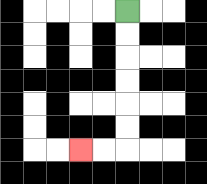{'start': '[5, 0]', 'end': '[3, 6]', 'path_directions': 'D,D,D,D,D,D,L,L', 'path_coordinates': '[[5, 0], [5, 1], [5, 2], [5, 3], [5, 4], [5, 5], [5, 6], [4, 6], [3, 6]]'}